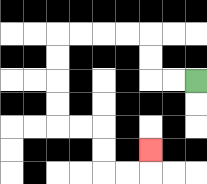{'start': '[8, 3]', 'end': '[6, 6]', 'path_directions': 'L,L,U,U,L,L,L,L,D,D,D,D,R,R,D,D,R,R,U', 'path_coordinates': '[[8, 3], [7, 3], [6, 3], [6, 2], [6, 1], [5, 1], [4, 1], [3, 1], [2, 1], [2, 2], [2, 3], [2, 4], [2, 5], [3, 5], [4, 5], [4, 6], [4, 7], [5, 7], [6, 7], [6, 6]]'}